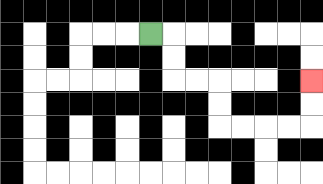{'start': '[6, 1]', 'end': '[13, 3]', 'path_directions': 'R,D,D,R,R,D,D,R,R,R,R,U,U', 'path_coordinates': '[[6, 1], [7, 1], [7, 2], [7, 3], [8, 3], [9, 3], [9, 4], [9, 5], [10, 5], [11, 5], [12, 5], [13, 5], [13, 4], [13, 3]]'}